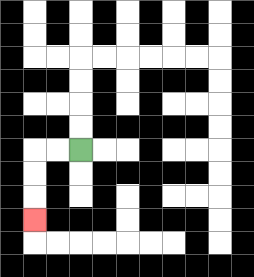{'start': '[3, 6]', 'end': '[1, 9]', 'path_directions': 'L,L,D,D,D', 'path_coordinates': '[[3, 6], [2, 6], [1, 6], [1, 7], [1, 8], [1, 9]]'}